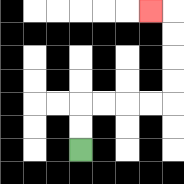{'start': '[3, 6]', 'end': '[6, 0]', 'path_directions': 'U,U,R,R,R,R,U,U,U,U,L', 'path_coordinates': '[[3, 6], [3, 5], [3, 4], [4, 4], [5, 4], [6, 4], [7, 4], [7, 3], [7, 2], [7, 1], [7, 0], [6, 0]]'}